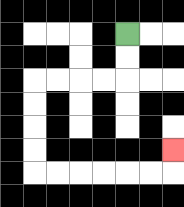{'start': '[5, 1]', 'end': '[7, 6]', 'path_directions': 'D,D,L,L,L,L,D,D,D,D,R,R,R,R,R,R,U', 'path_coordinates': '[[5, 1], [5, 2], [5, 3], [4, 3], [3, 3], [2, 3], [1, 3], [1, 4], [1, 5], [1, 6], [1, 7], [2, 7], [3, 7], [4, 7], [5, 7], [6, 7], [7, 7], [7, 6]]'}